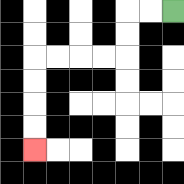{'start': '[7, 0]', 'end': '[1, 6]', 'path_directions': 'L,L,D,D,L,L,L,L,D,D,D,D', 'path_coordinates': '[[7, 0], [6, 0], [5, 0], [5, 1], [5, 2], [4, 2], [3, 2], [2, 2], [1, 2], [1, 3], [1, 4], [1, 5], [1, 6]]'}